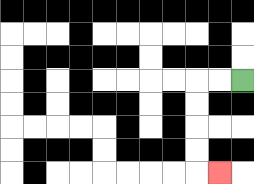{'start': '[10, 3]', 'end': '[9, 7]', 'path_directions': 'L,L,D,D,D,D,R', 'path_coordinates': '[[10, 3], [9, 3], [8, 3], [8, 4], [8, 5], [8, 6], [8, 7], [9, 7]]'}